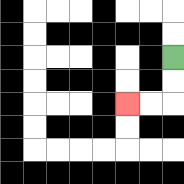{'start': '[7, 2]', 'end': '[5, 4]', 'path_directions': 'D,D,L,L', 'path_coordinates': '[[7, 2], [7, 3], [7, 4], [6, 4], [5, 4]]'}